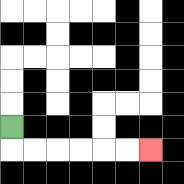{'start': '[0, 5]', 'end': '[6, 6]', 'path_directions': 'D,R,R,R,R,R,R', 'path_coordinates': '[[0, 5], [0, 6], [1, 6], [2, 6], [3, 6], [4, 6], [5, 6], [6, 6]]'}